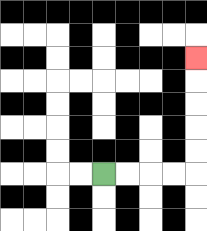{'start': '[4, 7]', 'end': '[8, 2]', 'path_directions': 'R,R,R,R,U,U,U,U,U', 'path_coordinates': '[[4, 7], [5, 7], [6, 7], [7, 7], [8, 7], [8, 6], [8, 5], [8, 4], [8, 3], [8, 2]]'}